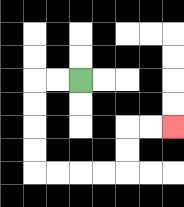{'start': '[3, 3]', 'end': '[7, 5]', 'path_directions': 'L,L,D,D,D,D,R,R,R,R,U,U,R,R', 'path_coordinates': '[[3, 3], [2, 3], [1, 3], [1, 4], [1, 5], [1, 6], [1, 7], [2, 7], [3, 7], [4, 7], [5, 7], [5, 6], [5, 5], [6, 5], [7, 5]]'}